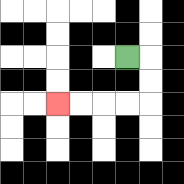{'start': '[5, 2]', 'end': '[2, 4]', 'path_directions': 'R,D,D,L,L,L,L', 'path_coordinates': '[[5, 2], [6, 2], [6, 3], [6, 4], [5, 4], [4, 4], [3, 4], [2, 4]]'}